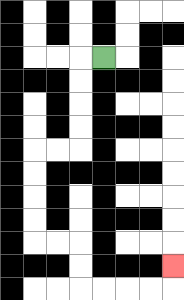{'start': '[4, 2]', 'end': '[7, 11]', 'path_directions': 'L,D,D,D,D,L,L,D,D,D,D,R,R,D,D,R,R,R,R,U', 'path_coordinates': '[[4, 2], [3, 2], [3, 3], [3, 4], [3, 5], [3, 6], [2, 6], [1, 6], [1, 7], [1, 8], [1, 9], [1, 10], [2, 10], [3, 10], [3, 11], [3, 12], [4, 12], [5, 12], [6, 12], [7, 12], [7, 11]]'}